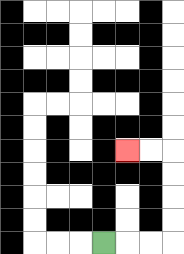{'start': '[4, 10]', 'end': '[5, 6]', 'path_directions': 'R,R,R,U,U,U,U,L,L', 'path_coordinates': '[[4, 10], [5, 10], [6, 10], [7, 10], [7, 9], [7, 8], [7, 7], [7, 6], [6, 6], [5, 6]]'}